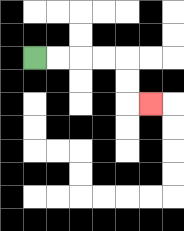{'start': '[1, 2]', 'end': '[6, 4]', 'path_directions': 'R,R,R,R,D,D,R', 'path_coordinates': '[[1, 2], [2, 2], [3, 2], [4, 2], [5, 2], [5, 3], [5, 4], [6, 4]]'}